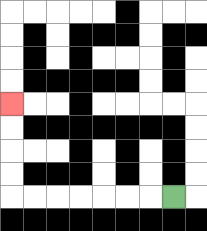{'start': '[7, 8]', 'end': '[0, 4]', 'path_directions': 'L,L,L,L,L,L,L,U,U,U,U', 'path_coordinates': '[[7, 8], [6, 8], [5, 8], [4, 8], [3, 8], [2, 8], [1, 8], [0, 8], [0, 7], [0, 6], [0, 5], [0, 4]]'}